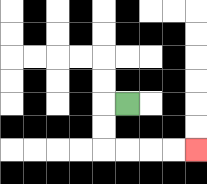{'start': '[5, 4]', 'end': '[8, 6]', 'path_directions': 'L,D,D,R,R,R,R', 'path_coordinates': '[[5, 4], [4, 4], [4, 5], [4, 6], [5, 6], [6, 6], [7, 6], [8, 6]]'}